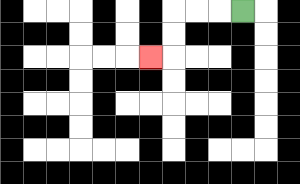{'start': '[10, 0]', 'end': '[6, 2]', 'path_directions': 'L,L,L,D,D,L', 'path_coordinates': '[[10, 0], [9, 0], [8, 0], [7, 0], [7, 1], [7, 2], [6, 2]]'}